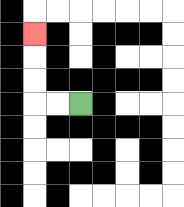{'start': '[3, 4]', 'end': '[1, 1]', 'path_directions': 'L,L,U,U,U', 'path_coordinates': '[[3, 4], [2, 4], [1, 4], [1, 3], [1, 2], [1, 1]]'}